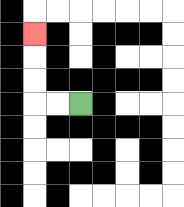{'start': '[3, 4]', 'end': '[1, 1]', 'path_directions': 'L,L,U,U,U', 'path_coordinates': '[[3, 4], [2, 4], [1, 4], [1, 3], [1, 2], [1, 1]]'}